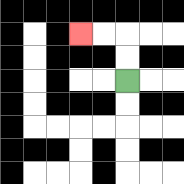{'start': '[5, 3]', 'end': '[3, 1]', 'path_directions': 'U,U,L,L', 'path_coordinates': '[[5, 3], [5, 2], [5, 1], [4, 1], [3, 1]]'}